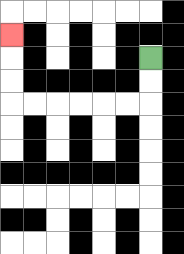{'start': '[6, 2]', 'end': '[0, 1]', 'path_directions': 'D,D,L,L,L,L,L,L,U,U,U', 'path_coordinates': '[[6, 2], [6, 3], [6, 4], [5, 4], [4, 4], [3, 4], [2, 4], [1, 4], [0, 4], [0, 3], [0, 2], [0, 1]]'}